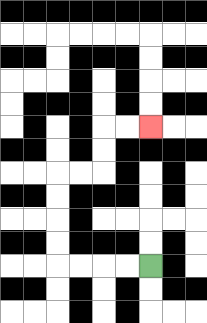{'start': '[6, 11]', 'end': '[6, 5]', 'path_directions': 'L,L,L,L,U,U,U,U,R,R,U,U,R,R', 'path_coordinates': '[[6, 11], [5, 11], [4, 11], [3, 11], [2, 11], [2, 10], [2, 9], [2, 8], [2, 7], [3, 7], [4, 7], [4, 6], [4, 5], [5, 5], [6, 5]]'}